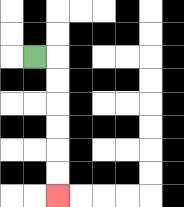{'start': '[1, 2]', 'end': '[2, 8]', 'path_directions': 'R,D,D,D,D,D,D', 'path_coordinates': '[[1, 2], [2, 2], [2, 3], [2, 4], [2, 5], [2, 6], [2, 7], [2, 8]]'}